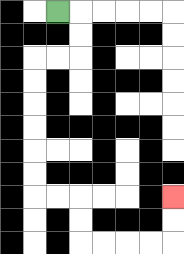{'start': '[2, 0]', 'end': '[7, 8]', 'path_directions': 'R,D,D,L,L,D,D,D,D,D,D,R,R,D,D,R,R,R,R,U,U', 'path_coordinates': '[[2, 0], [3, 0], [3, 1], [3, 2], [2, 2], [1, 2], [1, 3], [1, 4], [1, 5], [1, 6], [1, 7], [1, 8], [2, 8], [3, 8], [3, 9], [3, 10], [4, 10], [5, 10], [6, 10], [7, 10], [7, 9], [7, 8]]'}